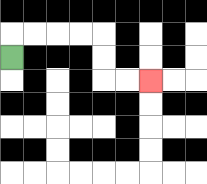{'start': '[0, 2]', 'end': '[6, 3]', 'path_directions': 'U,R,R,R,R,D,D,R,R', 'path_coordinates': '[[0, 2], [0, 1], [1, 1], [2, 1], [3, 1], [4, 1], [4, 2], [4, 3], [5, 3], [6, 3]]'}